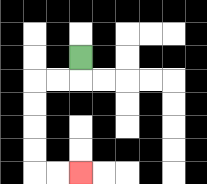{'start': '[3, 2]', 'end': '[3, 7]', 'path_directions': 'D,L,L,D,D,D,D,R,R', 'path_coordinates': '[[3, 2], [3, 3], [2, 3], [1, 3], [1, 4], [1, 5], [1, 6], [1, 7], [2, 7], [3, 7]]'}